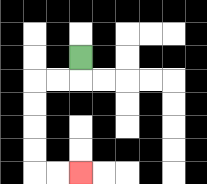{'start': '[3, 2]', 'end': '[3, 7]', 'path_directions': 'D,L,L,D,D,D,D,R,R', 'path_coordinates': '[[3, 2], [3, 3], [2, 3], [1, 3], [1, 4], [1, 5], [1, 6], [1, 7], [2, 7], [3, 7]]'}